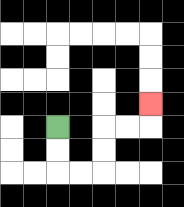{'start': '[2, 5]', 'end': '[6, 4]', 'path_directions': 'D,D,R,R,U,U,R,R,U', 'path_coordinates': '[[2, 5], [2, 6], [2, 7], [3, 7], [4, 7], [4, 6], [4, 5], [5, 5], [6, 5], [6, 4]]'}